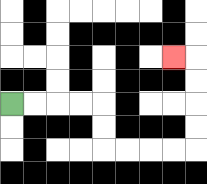{'start': '[0, 4]', 'end': '[7, 2]', 'path_directions': 'R,R,R,R,D,D,R,R,R,R,U,U,U,U,L', 'path_coordinates': '[[0, 4], [1, 4], [2, 4], [3, 4], [4, 4], [4, 5], [4, 6], [5, 6], [6, 6], [7, 6], [8, 6], [8, 5], [8, 4], [8, 3], [8, 2], [7, 2]]'}